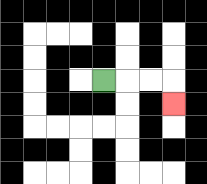{'start': '[4, 3]', 'end': '[7, 4]', 'path_directions': 'R,R,R,D', 'path_coordinates': '[[4, 3], [5, 3], [6, 3], [7, 3], [7, 4]]'}